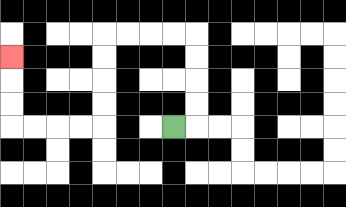{'start': '[7, 5]', 'end': '[0, 2]', 'path_directions': 'R,U,U,U,U,L,L,L,L,D,D,D,D,L,L,L,L,U,U,U', 'path_coordinates': '[[7, 5], [8, 5], [8, 4], [8, 3], [8, 2], [8, 1], [7, 1], [6, 1], [5, 1], [4, 1], [4, 2], [4, 3], [4, 4], [4, 5], [3, 5], [2, 5], [1, 5], [0, 5], [0, 4], [0, 3], [0, 2]]'}